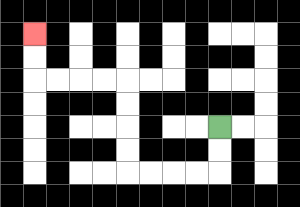{'start': '[9, 5]', 'end': '[1, 1]', 'path_directions': 'D,D,L,L,L,L,U,U,U,U,L,L,L,L,U,U', 'path_coordinates': '[[9, 5], [9, 6], [9, 7], [8, 7], [7, 7], [6, 7], [5, 7], [5, 6], [5, 5], [5, 4], [5, 3], [4, 3], [3, 3], [2, 3], [1, 3], [1, 2], [1, 1]]'}